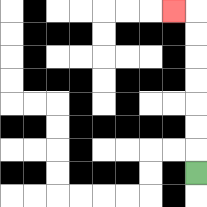{'start': '[8, 7]', 'end': '[7, 0]', 'path_directions': 'U,U,U,U,U,U,U,L', 'path_coordinates': '[[8, 7], [8, 6], [8, 5], [8, 4], [8, 3], [8, 2], [8, 1], [8, 0], [7, 0]]'}